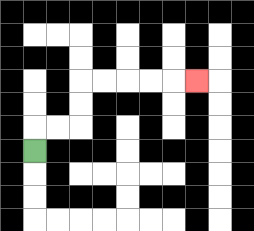{'start': '[1, 6]', 'end': '[8, 3]', 'path_directions': 'U,R,R,U,U,R,R,R,R,R', 'path_coordinates': '[[1, 6], [1, 5], [2, 5], [3, 5], [3, 4], [3, 3], [4, 3], [5, 3], [6, 3], [7, 3], [8, 3]]'}